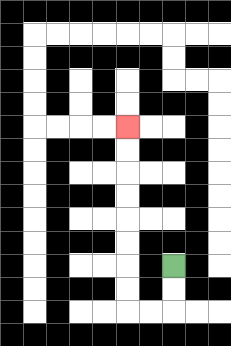{'start': '[7, 11]', 'end': '[5, 5]', 'path_directions': 'D,D,L,L,U,U,U,U,U,U,U,U', 'path_coordinates': '[[7, 11], [7, 12], [7, 13], [6, 13], [5, 13], [5, 12], [5, 11], [5, 10], [5, 9], [5, 8], [5, 7], [5, 6], [5, 5]]'}